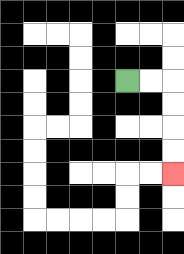{'start': '[5, 3]', 'end': '[7, 7]', 'path_directions': 'R,R,D,D,D,D', 'path_coordinates': '[[5, 3], [6, 3], [7, 3], [7, 4], [7, 5], [7, 6], [7, 7]]'}